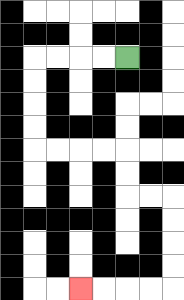{'start': '[5, 2]', 'end': '[3, 12]', 'path_directions': 'L,L,L,L,D,D,D,D,R,R,R,R,D,D,R,R,D,D,D,D,L,L,L,L', 'path_coordinates': '[[5, 2], [4, 2], [3, 2], [2, 2], [1, 2], [1, 3], [1, 4], [1, 5], [1, 6], [2, 6], [3, 6], [4, 6], [5, 6], [5, 7], [5, 8], [6, 8], [7, 8], [7, 9], [7, 10], [7, 11], [7, 12], [6, 12], [5, 12], [4, 12], [3, 12]]'}